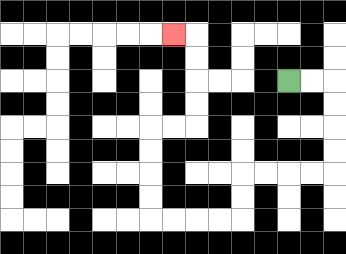{'start': '[12, 3]', 'end': '[7, 1]', 'path_directions': 'R,R,D,D,D,D,L,L,L,L,D,D,L,L,L,L,U,U,U,U,R,R,U,U,U,U,L', 'path_coordinates': '[[12, 3], [13, 3], [14, 3], [14, 4], [14, 5], [14, 6], [14, 7], [13, 7], [12, 7], [11, 7], [10, 7], [10, 8], [10, 9], [9, 9], [8, 9], [7, 9], [6, 9], [6, 8], [6, 7], [6, 6], [6, 5], [7, 5], [8, 5], [8, 4], [8, 3], [8, 2], [8, 1], [7, 1]]'}